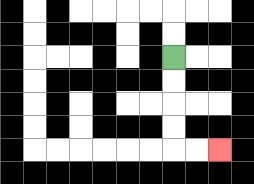{'start': '[7, 2]', 'end': '[9, 6]', 'path_directions': 'D,D,D,D,R,R', 'path_coordinates': '[[7, 2], [7, 3], [7, 4], [7, 5], [7, 6], [8, 6], [9, 6]]'}